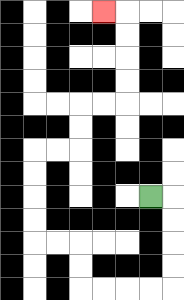{'start': '[6, 8]', 'end': '[4, 0]', 'path_directions': 'R,D,D,D,D,L,L,L,L,U,U,L,L,U,U,U,U,R,R,U,U,R,R,U,U,U,U,L', 'path_coordinates': '[[6, 8], [7, 8], [7, 9], [7, 10], [7, 11], [7, 12], [6, 12], [5, 12], [4, 12], [3, 12], [3, 11], [3, 10], [2, 10], [1, 10], [1, 9], [1, 8], [1, 7], [1, 6], [2, 6], [3, 6], [3, 5], [3, 4], [4, 4], [5, 4], [5, 3], [5, 2], [5, 1], [5, 0], [4, 0]]'}